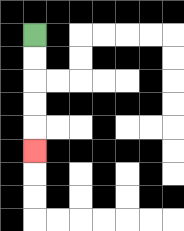{'start': '[1, 1]', 'end': '[1, 6]', 'path_directions': 'D,D,D,D,D', 'path_coordinates': '[[1, 1], [1, 2], [1, 3], [1, 4], [1, 5], [1, 6]]'}